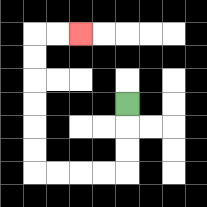{'start': '[5, 4]', 'end': '[3, 1]', 'path_directions': 'D,D,D,L,L,L,L,U,U,U,U,U,U,R,R', 'path_coordinates': '[[5, 4], [5, 5], [5, 6], [5, 7], [4, 7], [3, 7], [2, 7], [1, 7], [1, 6], [1, 5], [1, 4], [1, 3], [1, 2], [1, 1], [2, 1], [3, 1]]'}